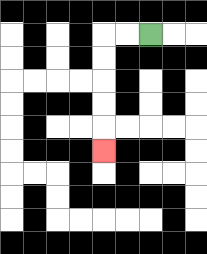{'start': '[6, 1]', 'end': '[4, 6]', 'path_directions': 'L,L,D,D,D,D,D', 'path_coordinates': '[[6, 1], [5, 1], [4, 1], [4, 2], [4, 3], [4, 4], [4, 5], [4, 6]]'}